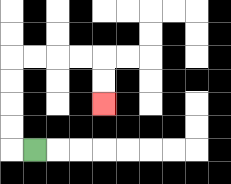{'start': '[1, 6]', 'end': '[4, 4]', 'path_directions': 'L,U,U,U,U,R,R,R,R,D,D', 'path_coordinates': '[[1, 6], [0, 6], [0, 5], [0, 4], [0, 3], [0, 2], [1, 2], [2, 2], [3, 2], [4, 2], [4, 3], [4, 4]]'}